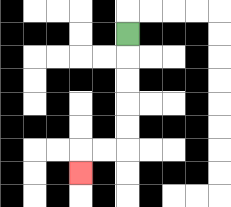{'start': '[5, 1]', 'end': '[3, 7]', 'path_directions': 'D,D,D,D,D,L,L,D', 'path_coordinates': '[[5, 1], [5, 2], [5, 3], [5, 4], [5, 5], [5, 6], [4, 6], [3, 6], [3, 7]]'}